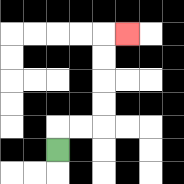{'start': '[2, 6]', 'end': '[5, 1]', 'path_directions': 'U,R,R,U,U,U,U,R', 'path_coordinates': '[[2, 6], [2, 5], [3, 5], [4, 5], [4, 4], [4, 3], [4, 2], [4, 1], [5, 1]]'}